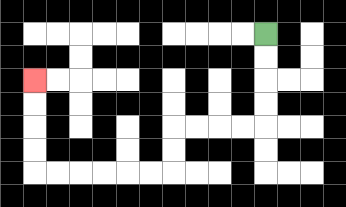{'start': '[11, 1]', 'end': '[1, 3]', 'path_directions': 'D,D,D,D,L,L,L,L,D,D,L,L,L,L,L,L,U,U,U,U', 'path_coordinates': '[[11, 1], [11, 2], [11, 3], [11, 4], [11, 5], [10, 5], [9, 5], [8, 5], [7, 5], [7, 6], [7, 7], [6, 7], [5, 7], [4, 7], [3, 7], [2, 7], [1, 7], [1, 6], [1, 5], [1, 4], [1, 3]]'}